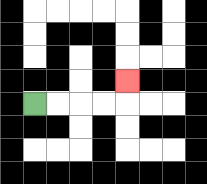{'start': '[1, 4]', 'end': '[5, 3]', 'path_directions': 'R,R,R,R,U', 'path_coordinates': '[[1, 4], [2, 4], [3, 4], [4, 4], [5, 4], [5, 3]]'}